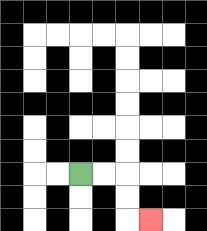{'start': '[3, 7]', 'end': '[6, 9]', 'path_directions': 'R,R,D,D,R', 'path_coordinates': '[[3, 7], [4, 7], [5, 7], [5, 8], [5, 9], [6, 9]]'}